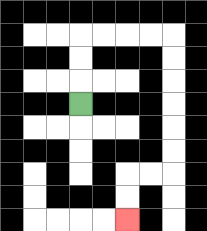{'start': '[3, 4]', 'end': '[5, 9]', 'path_directions': 'U,U,U,R,R,R,R,D,D,D,D,D,D,L,L,D,D', 'path_coordinates': '[[3, 4], [3, 3], [3, 2], [3, 1], [4, 1], [5, 1], [6, 1], [7, 1], [7, 2], [7, 3], [7, 4], [7, 5], [7, 6], [7, 7], [6, 7], [5, 7], [5, 8], [5, 9]]'}